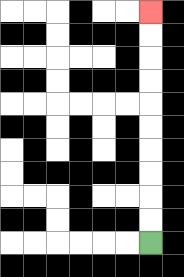{'start': '[6, 10]', 'end': '[6, 0]', 'path_directions': 'U,U,U,U,U,U,U,U,U,U', 'path_coordinates': '[[6, 10], [6, 9], [6, 8], [6, 7], [6, 6], [6, 5], [6, 4], [6, 3], [6, 2], [6, 1], [6, 0]]'}